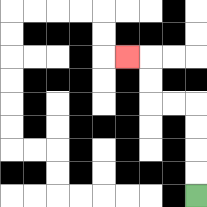{'start': '[8, 8]', 'end': '[5, 2]', 'path_directions': 'U,U,U,U,L,L,U,U,L', 'path_coordinates': '[[8, 8], [8, 7], [8, 6], [8, 5], [8, 4], [7, 4], [6, 4], [6, 3], [6, 2], [5, 2]]'}